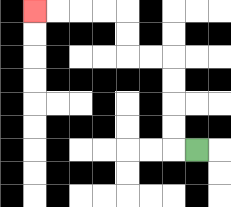{'start': '[8, 6]', 'end': '[1, 0]', 'path_directions': 'L,U,U,U,U,L,L,U,U,L,L,L,L', 'path_coordinates': '[[8, 6], [7, 6], [7, 5], [7, 4], [7, 3], [7, 2], [6, 2], [5, 2], [5, 1], [5, 0], [4, 0], [3, 0], [2, 0], [1, 0]]'}